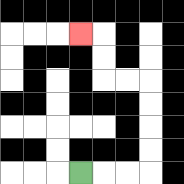{'start': '[3, 7]', 'end': '[3, 1]', 'path_directions': 'R,R,R,U,U,U,U,L,L,U,U,L', 'path_coordinates': '[[3, 7], [4, 7], [5, 7], [6, 7], [6, 6], [6, 5], [6, 4], [6, 3], [5, 3], [4, 3], [4, 2], [4, 1], [3, 1]]'}